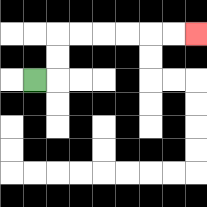{'start': '[1, 3]', 'end': '[8, 1]', 'path_directions': 'R,U,U,R,R,R,R,R,R', 'path_coordinates': '[[1, 3], [2, 3], [2, 2], [2, 1], [3, 1], [4, 1], [5, 1], [6, 1], [7, 1], [8, 1]]'}